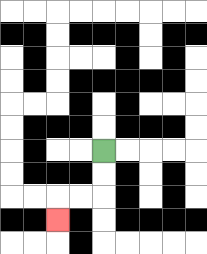{'start': '[4, 6]', 'end': '[2, 9]', 'path_directions': 'D,D,L,L,D', 'path_coordinates': '[[4, 6], [4, 7], [4, 8], [3, 8], [2, 8], [2, 9]]'}